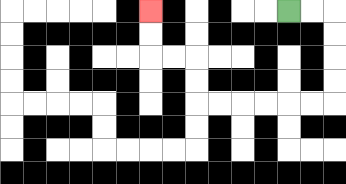{'start': '[12, 0]', 'end': '[6, 0]', 'path_directions': 'R,R,D,D,D,D,L,L,L,L,L,L,U,U,L,L,U,U', 'path_coordinates': '[[12, 0], [13, 0], [14, 0], [14, 1], [14, 2], [14, 3], [14, 4], [13, 4], [12, 4], [11, 4], [10, 4], [9, 4], [8, 4], [8, 3], [8, 2], [7, 2], [6, 2], [6, 1], [6, 0]]'}